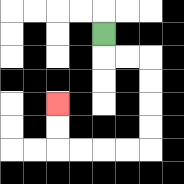{'start': '[4, 1]', 'end': '[2, 4]', 'path_directions': 'D,R,R,D,D,D,D,L,L,L,L,U,U', 'path_coordinates': '[[4, 1], [4, 2], [5, 2], [6, 2], [6, 3], [6, 4], [6, 5], [6, 6], [5, 6], [4, 6], [3, 6], [2, 6], [2, 5], [2, 4]]'}